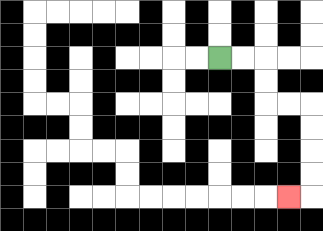{'start': '[9, 2]', 'end': '[12, 8]', 'path_directions': 'R,R,D,D,R,R,D,D,D,D,L', 'path_coordinates': '[[9, 2], [10, 2], [11, 2], [11, 3], [11, 4], [12, 4], [13, 4], [13, 5], [13, 6], [13, 7], [13, 8], [12, 8]]'}